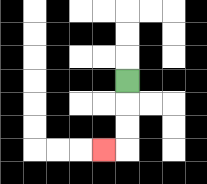{'start': '[5, 3]', 'end': '[4, 6]', 'path_directions': 'D,D,D,L', 'path_coordinates': '[[5, 3], [5, 4], [5, 5], [5, 6], [4, 6]]'}